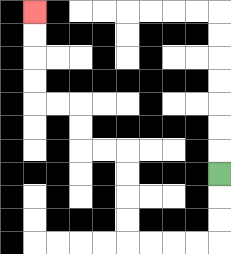{'start': '[9, 7]', 'end': '[1, 0]', 'path_directions': 'D,D,D,L,L,L,L,U,U,U,U,L,L,U,U,L,L,U,U,U,U', 'path_coordinates': '[[9, 7], [9, 8], [9, 9], [9, 10], [8, 10], [7, 10], [6, 10], [5, 10], [5, 9], [5, 8], [5, 7], [5, 6], [4, 6], [3, 6], [3, 5], [3, 4], [2, 4], [1, 4], [1, 3], [1, 2], [1, 1], [1, 0]]'}